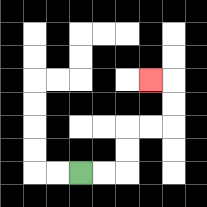{'start': '[3, 7]', 'end': '[6, 3]', 'path_directions': 'R,R,U,U,R,R,U,U,L', 'path_coordinates': '[[3, 7], [4, 7], [5, 7], [5, 6], [5, 5], [6, 5], [7, 5], [7, 4], [7, 3], [6, 3]]'}